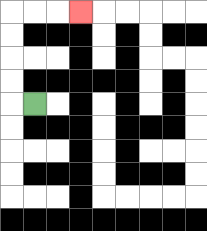{'start': '[1, 4]', 'end': '[3, 0]', 'path_directions': 'L,U,U,U,U,R,R,R', 'path_coordinates': '[[1, 4], [0, 4], [0, 3], [0, 2], [0, 1], [0, 0], [1, 0], [2, 0], [3, 0]]'}